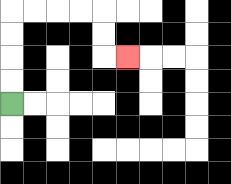{'start': '[0, 4]', 'end': '[5, 2]', 'path_directions': 'U,U,U,U,R,R,R,R,D,D,R', 'path_coordinates': '[[0, 4], [0, 3], [0, 2], [0, 1], [0, 0], [1, 0], [2, 0], [3, 0], [4, 0], [4, 1], [4, 2], [5, 2]]'}